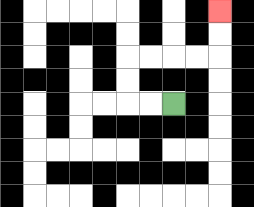{'start': '[7, 4]', 'end': '[9, 0]', 'path_directions': 'L,L,U,U,R,R,R,R,U,U', 'path_coordinates': '[[7, 4], [6, 4], [5, 4], [5, 3], [5, 2], [6, 2], [7, 2], [8, 2], [9, 2], [9, 1], [9, 0]]'}